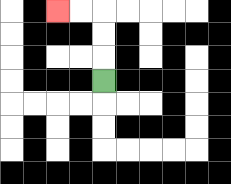{'start': '[4, 3]', 'end': '[2, 0]', 'path_directions': 'U,U,U,L,L', 'path_coordinates': '[[4, 3], [4, 2], [4, 1], [4, 0], [3, 0], [2, 0]]'}